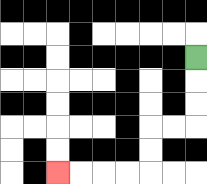{'start': '[8, 2]', 'end': '[2, 7]', 'path_directions': 'D,D,D,L,L,D,D,L,L,L,L', 'path_coordinates': '[[8, 2], [8, 3], [8, 4], [8, 5], [7, 5], [6, 5], [6, 6], [6, 7], [5, 7], [4, 7], [3, 7], [2, 7]]'}